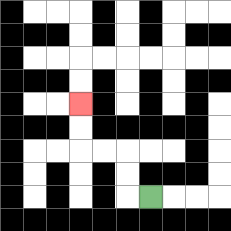{'start': '[6, 8]', 'end': '[3, 4]', 'path_directions': 'L,U,U,L,L,U,U', 'path_coordinates': '[[6, 8], [5, 8], [5, 7], [5, 6], [4, 6], [3, 6], [3, 5], [3, 4]]'}